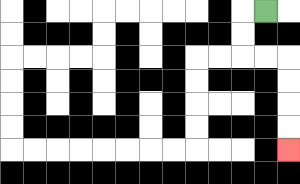{'start': '[11, 0]', 'end': '[12, 6]', 'path_directions': 'L,D,D,R,R,D,D,D,D', 'path_coordinates': '[[11, 0], [10, 0], [10, 1], [10, 2], [11, 2], [12, 2], [12, 3], [12, 4], [12, 5], [12, 6]]'}